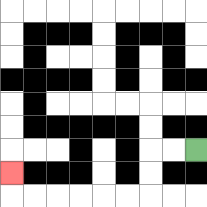{'start': '[8, 6]', 'end': '[0, 7]', 'path_directions': 'L,L,D,D,L,L,L,L,L,L,U', 'path_coordinates': '[[8, 6], [7, 6], [6, 6], [6, 7], [6, 8], [5, 8], [4, 8], [3, 8], [2, 8], [1, 8], [0, 8], [0, 7]]'}